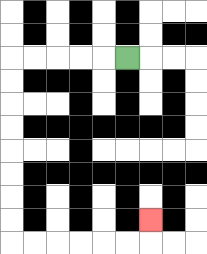{'start': '[5, 2]', 'end': '[6, 9]', 'path_directions': 'L,L,L,L,L,D,D,D,D,D,D,D,D,R,R,R,R,R,R,U', 'path_coordinates': '[[5, 2], [4, 2], [3, 2], [2, 2], [1, 2], [0, 2], [0, 3], [0, 4], [0, 5], [0, 6], [0, 7], [0, 8], [0, 9], [0, 10], [1, 10], [2, 10], [3, 10], [4, 10], [5, 10], [6, 10], [6, 9]]'}